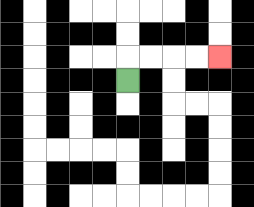{'start': '[5, 3]', 'end': '[9, 2]', 'path_directions': 'U,R,R,R,R', 'path_coordinates': '[[5, 3], [5, 2], [6, 2], [7, 2], [8, 2], [9, 2]]'}